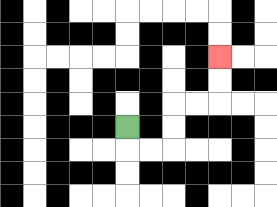{'start': '[5, 5]', 'end': '[9, 2]', 'path_directions': 'D,R,R,U,U,R,R,U,U', 'path_coordinates': '[[5, 5], [5, 6], [6, 6], [7, 6], [7, 5], [7, 4], [8, 4], [9, 4], [9, 3], [9, 2]]'}